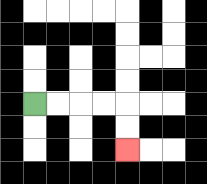{'start': '[1, 4]', 'end': '[5, 6]', 'path_directions': 'R,R,R,R,D,D', 'path_coordinates': '[[1, 4], [2, 4], [3, 4], [4, 4], [5, 4], [5, 5], [5, 6]]'}